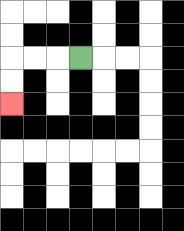{'start': '[3, 2]', 'end': '[0, 4]', 'path_directions': 'L,L,L,D,D', 'path_coordinates': '[[3, 2], [2, 2], [1, 2], [0, 2], [0, 3], [0, 4]]'}